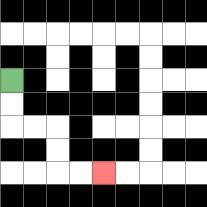{'start': '[0, 3]', 'end': '[4, 7]', 'path_directions': 'D,D,R,R,D,D,R,R', 'path_coordinates': '[[0, 3], [0, 4], [0, 5], [1, 5], [2, 5], [2, 6], [2, 7], [3, 7], [4, 7]]'}